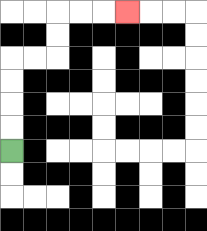{'start': '[0, 6]', 'end': '[5, 0]', 'path_directions': 'U,U,U,U,R,R,U,U,R,R,R', 'path_coordinates': '[[0, 6], [0, 5], [0, 4], [0, 3], [0, 2], [1, 2], [2, 2], [2, 1], [2, 0], [3, 0], [4, 0], [5, 0]]'}